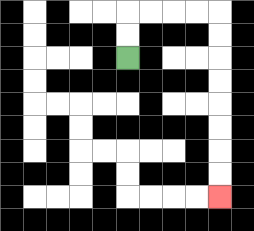{'start': '[5, 2]', 'end': '[9, 8]', 'path_directions': 'U,U,R,R,R,R,D,D,D,D,D,D,D,D', 'path_coordinates': '[[5, 2], [5, 1], [5, 0], [6, 0], [7, 0], [8, 0], [9, 0], [9, 1], [9, 2], [9, 3], [9, 4], [9, 5], [9, 6], [9, 7], [9, 8]]'}